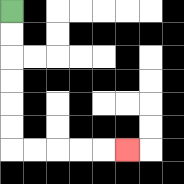{'start': '[0, 0]', 'end': '[5, 6]', 'path_directions': 'D,D,D,D,D,D,R,R,R,R,R', 'path_coordinates': '[[0, 0], [0, 1], [0, 2], [0, 3], [0, 4], [0, 5], [0, 6], [1, 6], [2, 6], [3, 6], [4, 6], [5, 6]]'}